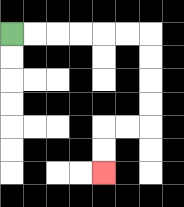{'start': '[0, 1]', 'end': '[4, 7]', 'path_directions': 'R,R,R,R,R,R,D,D,D,D,L,L,D,D', 'path_coordinates': '[[0, 1], [1, 1], [2, 1], [3, 1], [4, 1], [5, 1], [6, 1], [6, 2], [6, 3], [6, 4], [6, 5], [5, 5], [4, 5], [4, 6], [4, 7]]'}